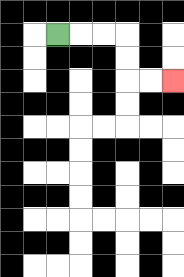{'start': '[2, 1]', 'end': '[7, 3]', 'path_directions': 'R,R,R,D,D,R,R', 'path_coordinates': '[[2, 1], [3, 1], [4, 1], [5, 1], [5, 2], [5, 3], [6, 3], [7, 3]]'}